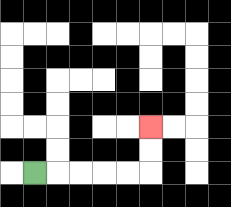{'start': '[1, 7]', 'end': '[6, 5]', 'path_directions': 'R,R,R,R,R,U,U', 'path_coordinates': '[[1, 7], [2, 7], [3, 7], [4, 7], [5, 7], [6, 7], [6, 6], [6, 5]]'}